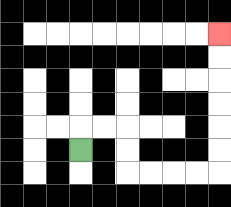{'start': '[3, 6]', 'end': '[9, 1]', 'path_directions': 'U,R,R,D,D,R,R,R,R,U,U,U,U,U,U', 'path_coordinates': '[[3, 6], [3, 5], [4, 5], [5, 5], [5, 6], [5, 7], [6, 7], [7, 7], [8, 7], [9, 7], [9, 6], [9, 5], [9, 4], [9, 3], [9, 2], [9, 1]]'}